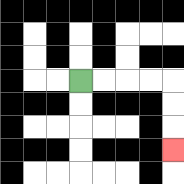{'start': '[3, 3]', 'end': '[7, 6]', 'path_directions': 'R,R,R,R,D,D,D', 'path_coordinates': '[[3, 3], [4, 3], [5, 3], [6, 3], [7, 3], [7, 4], [7, 5], [7, 6]]'}